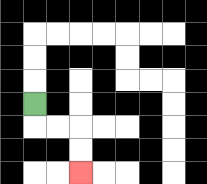{'start': '[1, 4]', 'end': '[3, 7]', 'path_directions': 'D,R,R,D,D', 'path_coordinates': '[[1, 4], [1, 5], [2, 5], [3, 5], [3, 6], [3, 7]]'}